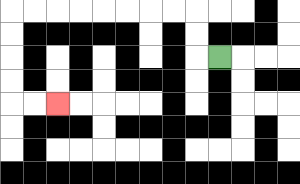{'start': '[9, 2]', 'end': '[2, 4]', 'path_directions': 'L,U,U,L,L,L,L,L,L,L,L,D,D,D,D,R,R', 'path_coordinates': '[[9, 2], [8, 2], [8, 1], [8, 0], [7, 0], [6, 0], [5, 0], [4, 0], [3, 0], [2, 0], [1, 0], [0, 0], [0, 1], [0, 2], [0, 3], [0, 4], [1, 4], [2, 4]]'}